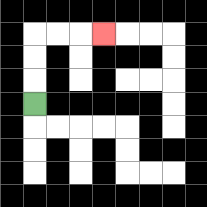{'start': '[1, 4]', 'end': '[4, 1]', 'path_directions': 'U,U,U,R,R,R', 'path_coordinates': '[[1, 4], [1, 3], [1, 2], [1, 1], [2, 1], [3, 1], [4, 1]]'}